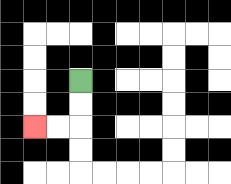{'start': '[3, 3]', 'end': '[1, 5]', 'path_directions': 'D,D,L,L', 'path_coordinates': '[[3, 3], [3, 4], [3, 5], [2, 5], [1, 5]]'}